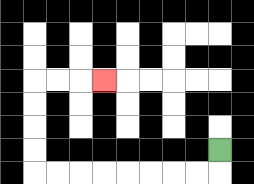{'start': '[9, 6]', 'end': '[4, 3]', 'path_directions': 'D,L,L,L,L,L,L,L,L,U,U,U,U,R,R,R', 'path_coordinates': '[[9, 6], [9, 7], [8, 7], [7, 7], [6, 7], [5, 7], [4, 7], [3, 7], [2, 7], [1, 7], [1, 6], [1, 5], [1, 4], [1, 3], [2, 3], [3, 3], [4, 3]]'}